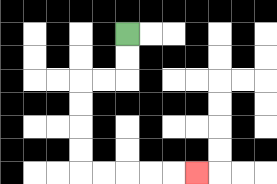{'start': '[5, 1]', 'end': '[8, 7]', 'path_directions': 'D,D,L,L,D,D,D,D,R,R,R,R,R', 'path_coordinates': '[[5, 1], [5, 2], [5, 3], [4, 3], [3, 3], [3, 4], [3, 5], [3, 6], [3, 7], [4, 7], [5, 7], [6, 7], [7, 7], [8, 7]]'}